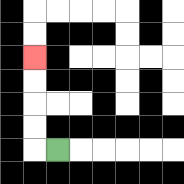{'start': '[2, 6]', 'end': '[1, 2]', 'path_directions': 'L,U,U,U,U', 'path_coordinates': '[[2, 6], [1, 6], [1, 5], [1, 4], [1, 3], [1, 2]]'}